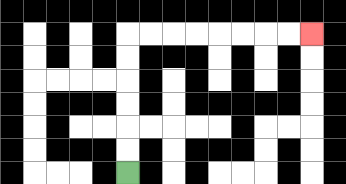{'start': '[5, 7]', 'end': '[13, 1]', 'path_directions': 'U,U,U,U,U,U,R,R,R,R,R,R,R,R', 'path_coordinates': '[[5, 7], [5, 6], [5, 5], [5, 4], [5, 3], [5, 2], [5, 1], [6, 1], [7, 1], [8, 1], [9, 1], [10, 1], [11, 1], [12, 1], [13, 1]]'}